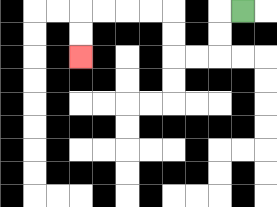{'start': '[10, 0]', 'end': '[3, 2]', 'path_directions': 'L,D,D,L,L,U,U,L,L,L,L,D,D', 'path_coordinates': '[[10, 0], [9, 0], [9, 1], [9, 2], [8, 2], [7, 2], [7, 1], [7, 0], [6, 0], [5, 0], [4, 0], [3, 0], [3, 1], [3, 2]]'}